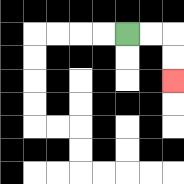{'start': '[5, 1]', 'end': '[7, 3]', 'path_directions': 'R,R,D,D', 'path_coordinates': '[[5, 1], [6, 1], [7, 1], [7, 2], [7, 3]]'}